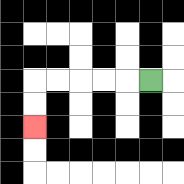{'start': '[6, 3]', 'end': '[1, 5]', 'path_directions': 'L,L,L,L,L,D,D', 'path_coordinates': '[[6, 3], [5, 3], [4, 3], [3, 3], [2, 3], [1, 3], [1, 4], [1, 5]]'}